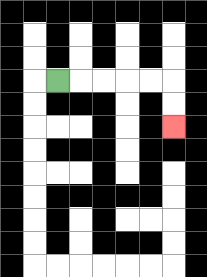{'start': '[2, 3]', 'end': '[7, 5]', 'path_directions': 'R,R,R,R,R,D,D', 'path_coordinates': '[[2, 3], [3, 3], [4, 3], [5, 3], [6, 3], [7, 3], [7, 4], [7, 5]]'}